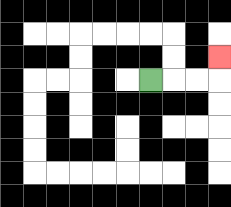{'start': '[6, 3]', 'end': '[9, 2]', 'path_directions': 'R,R,R,U', 'path_coordinates': '[[6, 3], [7, 3], [8, 3], [9, 3], [9, 2]]'}